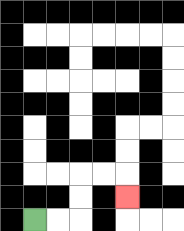{'start': '[1, 9]', 'end': '[5, 8]', 'path_directions': 'R,R,U,U,R,R,D', 'path_coordinates': '[[1, 9], [2, 9], [3, 9], [3, 8], [3, 7], [4, 7], [5, 7], [5, 8]]'}